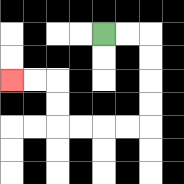{'start': '[4, 1]', 'end': '[0, 3]', 'path_directions': 'R,R,D,D,D,D,L,L,L,L,U,U,L,L', 'path_coordinates': '[[4, 1], [5, 1], [6, 1], [6, 2], [6, 3], [6, 4], [6, 5], [5, 5], [4, 5], [3, 5], [2, 5], [2, 4], [2, 3], [1, 3], [0, 3]]'}